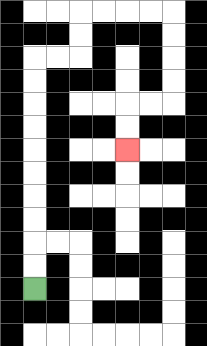{'start': '[1, 12]', 'end': '[5, 6]', 'path_directions': 'U,U,U,U,U,U,U,U,U,U,R,R,U,U,R,R,R,R,D,D,D,D,L,L,D,D', 'path_coordinates': '[[1, 12], [1, 11], [1, 10], [1, 9], [1, 8], [1, 7], [1, 6], [1, 5], [1, 4], [1, 3], [1, 2], [2, 2], [3, 2], [3, 1], [3, 0], [4, 0], [5, 0], [6, 0], [7, 0], [7, 1], [7, 2], [7, 3], [7, 4], [6, 4], [5, 4], [5, 5], [5, 6]]'}